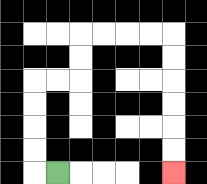{'start': '[2, 7]', 'end': '[7, 7]', 'path_directions': 'L,U,U,U,U,R,R,U,U,R,R,R,R,D,D,D,D,D,D', 'path_coordinates': '[[2, 7], [1, 7], [1, 6], [1, 5], [1, 4], [1, 3], [2, 3], [3, 3], [3, 2], [3, 1], [4, 1], [5, 1], [6, 1], [7, 1], [7, 2], [7, 3], [7, 4], [7, 5], [7, 6], [7, 7]]'}